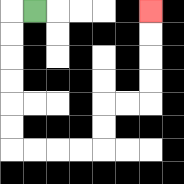{'start': '[1, 0]', 'end': '[6, 0]', 'path_directions': 'L,D,D,D,D,D,D,R,R,R,R,U,U,R,R,U,U,U,U', 'path_coordinates': '[[1, 0], [0, 0], [0, 1], [0, 2], [0, 3], [0, 4], [0, 5], [0, 6], [1, 6], [2, 6], [3, 6], [4, 6], [4, 5], [4, 4], [5, 4], [6, 4], [6, 3], [6, 2], [6, 1], [6, 0]]'}